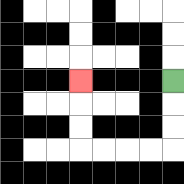{'start': '[7, 3]', 'end': '[3, 3]', 'path_directions': 'D,D,D,L,L,L,L,U,U,U', 'path_coordinates': '[[7, 3], [7, 4], [7, 5], [7, 6], [6, 6], [5, 6], [4, 6], [3, 6], [3, 5], [3, 4], [3, 3]]'}